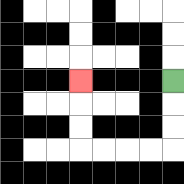{'start': '[7, 3]', 'end': '[3, 3]', 'path_directions': 'D,D,D,L,L,L,L,U,U,U', 'path_coordinates': '[[7, 3], [7, 4], [7, 5], [7, 6], [6, 6], [5, 6], [4, 6], [3, 6], [3, 5], [3, 4], [3, 3]]'}